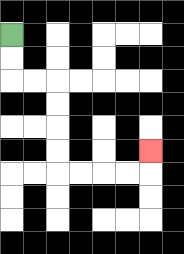{'start': '[0, 1]', 'end': '[6, 6]', 'path_directions': 'D,D,R,R,D,D,D,D,R,R,R,R,U', 'path_coordinates': '[[0, 1], [0, 2], [0, 3], [1, 3], [2, 3], [2, 4], [2, 5], [2, 6], [2, 7], [3, 7], [4, 7], [5, 7], [6, 7], [6, 6]]'}